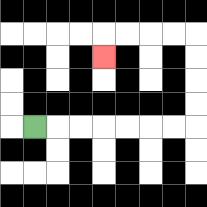{'start': '[1, 5]', 'end': '[4, 2]', 'path_directions': 'R,R,R,R,R,R,R,U,U,U,U,L,L,L,L,D', 'path_coordinates': '[[1, 5], [2, 5], [3, 5], [4, 5], [5, 5], [6, 5], [7, 5], [8, 5], [8, 4], [8, 3], [8, 2], [8, 1], [7, 1], [6, 1], [5, 1], [4, 1], [4, 2]]'}